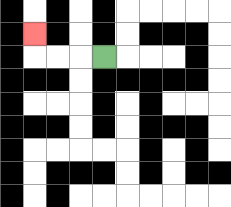{'start': '[4, 2]', 'end': '[1, 1]', 'path_directions': 'L,L,L,U', 'path_coordinates': '[[4, 2], [3, 2], [2, 2], [1, 2], [1, 1]]'}